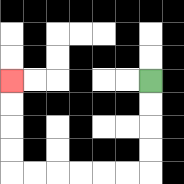{'start': '[6, 3]', 'end': '[0, 3]', 'path_directions': 'D,D,D,D,L,L,L,L,L,L,U,U,U,U', 'path_coordinates': '[[6, 3], [6, 4], [6, 5], [6, 6], [6, 7], [5, 7], [4, 7], [3, 7], [2, 7], [1, 7], [0, 7], [0, 6], [0, 5], [0, 4], [0, 3]]'}